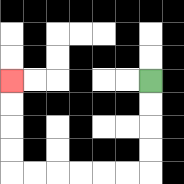{'start': '[6, 3]', 'end': '[0, 3]', 'path_directions': 'D,D,D,D,L,L,L,L,L,L,U,U,U,U', 'path_coordinates': '[[6, 3], [6, 4], [6, 5], [6, 6], [6, 7], [5, 7], [4, 7], [3, 7], [2, 7], [1, 7], [0, 7], [0, 6], [0, 5], [0, 4], [0, 3]]'}